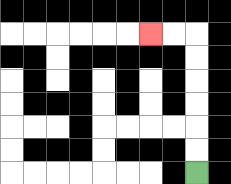{'start': '[8, 7]', 'end': '[6, 1]', 'path_directions': 'U,U,U,U,U,U,L,L', 'path_coordinates': '[[8, 7], [8, 6], [8, 5], [8, 4], [8, 3], [8, 2], [8, 1], [7, 1], [6, 1]]'}